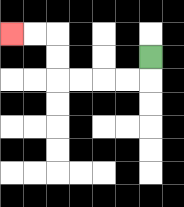{'start': '[6, 2]', 'end': '[0, 1]', 'path_directions': 'D,L,L,L,L,U,U,L,L', 'path_coordinates': '[[6, 2], [6, 3], [5, 3], [4, 3], [3, 3], [2, 3], [2, 2], [2, 1], [1, 1], [0, 1]]'}